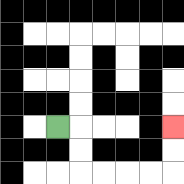{'start': '[2, 5]', 'end': '[7, 5]', 'path_directions': 'R,D,D,R,R,R,R,U,U', 'path_coordinates': '[[2, 5], [3, 5], [3, 6], [3, 7], [4, 7], [5, 7], [6, 7], [7, 7], [7, 6], [7, 5]]'}